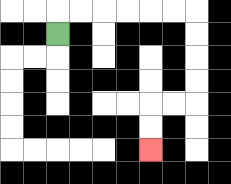{'start': '[2, 1]', 'end': '[6, 6]', 'path_directions': 'U,R,R,R,R,R,R,D,D,D,D,L,L,D,D', 'path_coordinates': '[[2, 1], [2, 0], [3, 0], [4, 0], [5, 0], [6, 0], [7, 0], [8, 0], [8, 1], [8, 2], [8, 3], [8, 4], [7, 4], [6, 4], [6, 5], [6, 6]]'}